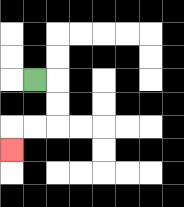{'start': '[1, 3]', 'end': '[0, 6]', 'path_directions': 'R,D,D,L,L,D', 'path_coordinates': '[[1, 3], [2, 3], [2, 4], [2, 5], [1, 5], [0, 5], [0, 6]]'}